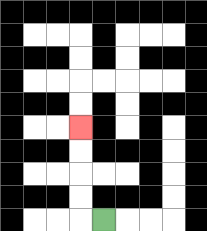{'start': '[4, 9]', 'end': '[3, 5]', 'path_directions': 'L,U,U,U,U', 'path_coordinates': '[[4, 9], [3, 9], [3, 8], [3, 7], [3, 6], [3, 5]]'}